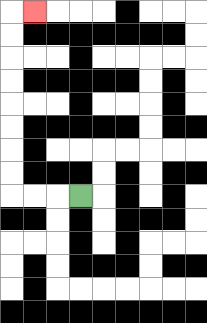{'start': '[3, 8]', 'end': '[1, 0]', 'path_directions': 'L,L,L,U,U,U,U,U,U,U,U,R', 'path_coordinates': '[[3, 8], [2, 8], [1, 8], [0, 8], [0, 7], [0, 6], [0, 5], [0, 4], [0, 3], [0, 2], [0, 1], [0, 0], [1, 0]]'}